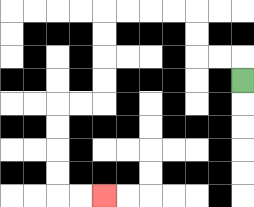{'start': '[10, 3]', 'end': '[4, 8]', 'path_directions': 'U,L,L,U,U,L,L,L,L,D,D,D,D,L,L,D,D,D,D,R,R', 'path_coordinates': '[[10, 3], [10, 2], [9, 2], [8, 2], [8, 1], [8, 0], [7, 0], [6, 0], [5, 0], [4, 0], [4, 1], [4, 2], [4, 3], [4, 4], [3, 4], [2, 4], [2, 5], [2, 6], [2, 7], [2, 8], [3, 8], [4, 8]]'}